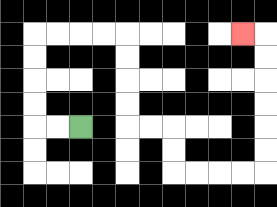{'start': '[3, 5]', 'end': '[10, 1]', 'path_directions': 'L,L,U,U,U,U,R,R,R,R,D,D,D,D,R,R,D,D,R,R,R,R,U,U,U,U,U,U,L', 'path_coordinates': '[[3, 5], [2, 5], [1, 5], [1, 4], [1, 3], [1, 2], [1, 1], [2, 1], [3, 1], [4, 1], [5, 1], [5, 2], [5, 3], [5, 4], [5, 5], [6, 5], [7, 5], [7, 6], [7, 7], [8, 7], [9, 7], [10, 7], [11, 7], [11, 6], [11, 5], [11, 4], [11, 3], [11, 2], [11, 1], [10, 1]]'}